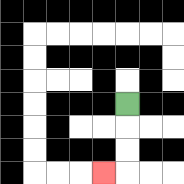{'start': '[5, 4]', 'end': '[4, 7]', 'path_directions': 'D,D,D,L', 'path_coordinates': '[[5, 4], [5, 5], [5, 6], [5, 7], [4, 7]]'}